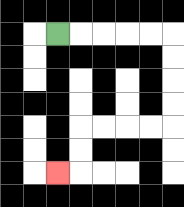{'start': '[2, 1]', 'end': '[2, 7]', 'path_directions': 'R,R,R,R,R,D,D,D,D,L,L,L,L,D,D,L', 'path_coordinates': '[[2, 1], [3, 1], [4, 1], [5, 1], [6, 1], [7, 1], [7, 2], [7, 3], [7, 4], [7, 5], [6, 5], [5, 5], [4, 5], [3, 5], [3, 6], [3, 7], [2, 7]]'}